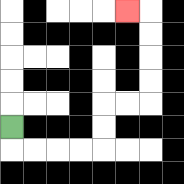{'start': '[0, 5]', 'end': '[5, 0]', 'path_directions': 'D,R,R,R,R,U,U,R,R,U,U,U,U,L', 'path_coordinates': '[[0, 5], [0, 6], [1, 6], [2, 6], [3, 6], [4, 6], [4, 5], [4, 4], [5, 4], [6, 4], [6, 3], [6, 2], [6, 1], [6, 0], [5, 0]]'}